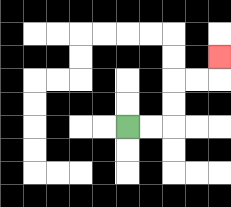{'start': '[5, 5]', 'end': '[9, 2]', 'path_directions': 'R,R,U,U,R,R,U', 'path_coordinates': '[[5, 5], [6, 5], [7, 5], [7, 4], [7, 3], [8, 3], [9, 3], [9, 2]]'}